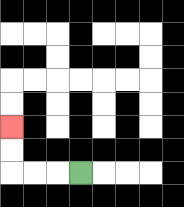{'start': '[3, 7]', 'end': '[0, 5]', 'path_directions': 'L,L,L,U,U', 'path_coordinates': '[[3, 7], [2, 7], [1, 7], [0, 7], [0, 6], [0, 5]]'}